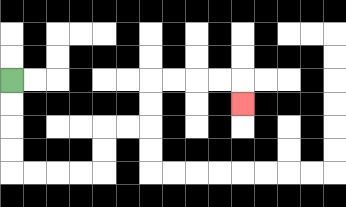{'start': '[0, 3]', 'end': '[10, 4]', 'path_directions': 'D,D,D,D,R,R,R,R,U,U,R,R,U,U,R,R,R,R,D', 'path_coordinates': '[[0, 3], [0, 4], [0, 5], [0, 6], [0, 7], [1, 7], [2, 7], [3, 7], [4, 7], [4, 6], [4, 5], [5, 5], [6, 5], [6, 4], [6, 3], [7, 3], [8, 3], [9, 3], [10, 3], [10, 4]]'}